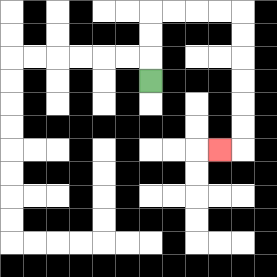{'start': '[6, 3]', 'end': '[9, 6]', 'path_directions': 'U,U,U,R,R,R,R,D,D,D,D,D,D,L', 'path_coordinates': '[[6, 3], [6, 2], [6, 1], [6, 0], [7, 0], [8, 0], [9, 0], [10, 0], [10, 1], [10, 2], [10, 3], [10, 4], [10, 5], [10, 6], [9, 6]]'}